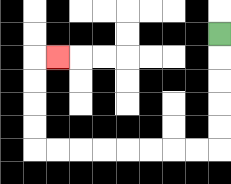{'start': '[9, 1]', 'end': '[2, 2]', 'path_directions': 'D,D,D,D,D,L,L,L,L,L,L,L,L,U,U,U,U,R', 'path_coordinates': '[[9, 1], [9, 2], [9, 3], [9, 4], [9, 5], [9, 6], [8, 6], [7, 6], [6, 6], [5, 6], [4, 6], [3, 6], [2, 6], [1, 6], [1, 5], [1, 4], [1, 3], [1, 2], [2, 2]]'}